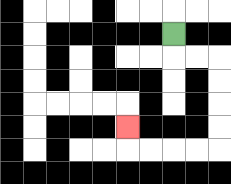{'start': '[7, 1]', 'end': '[5, 5]', 'path_directions': 'D,R,R,D,D,D,D,L,L,L,L,U', 'path_coordinates': '[[7, 1], [7, 2], [8, 2], [9, 2], [9, 3], [9, 4], [9, 5], [9, 6], [8, 6], [7, 6], [6, 6], [5, 6], [5, 5]]'}